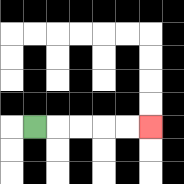{'start': '[1, 5]', 'end': '[6, 5]', 'path_directions': 'R,R,R,R,R', 'path_coordinates': '[[1, 5], [2, 5], [3, 5], [4, 5], [5, 5], [6, 5]]'}